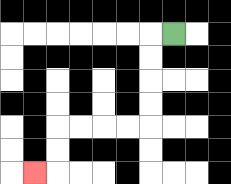{'start': '[7, 1]', 'end': '[1, 7]', 'path_directions': 'L,D,D,D,D,L,L,L,L,D,D,L', 'path_coordinates': '[[7, 1], [6, 1], [6, 2], [6, 3], [6, 4], [6, 5], [5, 5], [4, 5], [3, 5], [2, 5], [2, 6], [2, 7], [1, 7]]'}